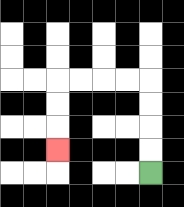{'start': '[6, 7]', 'end': '[2, 6]', 'path_directions': 'U,U,U,U,L,L,L,L,D,D,D', 'path_coordinates': '[[6, 7], [6, 6], [6, 5], [6, 4], [6, 3], [5, 3], [4, 3], [3, 3], [2, 3], [2, 4], [2, 5], [2, 6]]'}